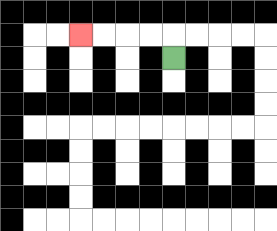{'start': '[7, 2]', 'end': '[3, 1]', 'path_directions': 'U,L,L,L,L', 'path_coordinates': '[[7, 2], [7, 1], [6, 1], [5, 1], [4, 1], [3, 1]]'}